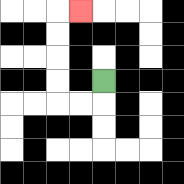{'start': '[4, 3]', 'end': '[3, 0]', 'path_directions': 'D,L,L,U,U,U,U,R', 'path_coordinates': '[[4, 3], [4, 4], [3, 4], [2, 4], [2, 3], [2, 2], [2, 1], [2, 0], [3, 0]]'}